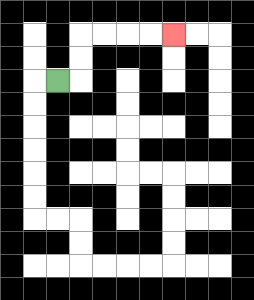{'start': '[2, 3]', 'end': '[7, 1]', 'path_directions': 'R,U,U,R,R,R,R', 'path_coordinates': '[[2, 3], [3, 3], [3, 2], [3, 1], [4, 1], [5, 1], [6, 1], [7, 1]]'}